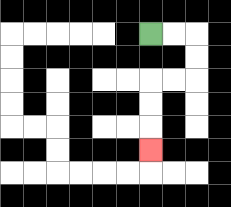{'start': '[6, 1]', 'end': '[6, 6]', 'path_directions': 'R,R,D,D,L,L,D,D,D', 'path_coordinates': '[[6, 1], [7, 1], [8, 1], [8, 2], [8, 3], [7, 3], [6, 3], [6, 4], [6, 5], [6, 6]]'}